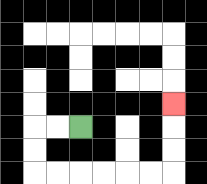{'start': '[3, 5]', 'end': '[7, 4]', 'path_directions': 'L,L,D,D,R,R,R,R,R,R,U,U,U', 'path_coordinates': '[[3, 5], [2, 5], [1, 5], [1, 6], [1, 7], [2, 7], [3, 7], [4, 7], [5, 7], [6, 7], [7, 7], [7, 6], [7, 5], [7, 4]]'}